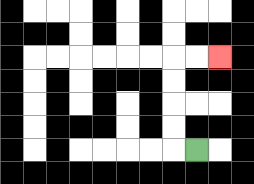{'start': '[8, 6]', 'end': '[9, 2]', 'path_directions': 'L,U,U,U,U,R,R', 'path_coordinates': '[[8, 6], [7, 6], [7, 5], [7, 4], [7, 3], [7, 2], [8, 2], [9, 2]]'}